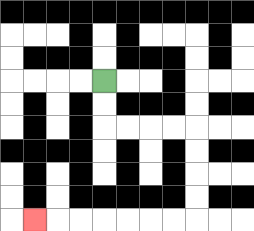{'start': '[4, 3]', 'end': '[1, 9]', 'path_directions': 'D,D,R,R,R,R,D,D,D,D,L,L,L,L,L,L,L', 'path_coordinates': '[[4, 3], [4, 4], [4, 5], [5, 5], [6, 5], [7, 5], [8, 5], [8, 6], [8, 7], [8, 8], [8, 9], [7, 9], [6, 9], [5, 9], [4, 9], [3, 9], [2, 9], [1, 9]]'}